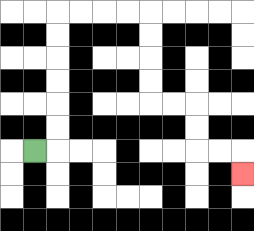{'start': '[1, 6]', 'end': '[10, 7]', 'path_directions': 'R,U,U,U,U,U,U,R,R,R,R,D,D,D,D,R,R,D,D,R,R,D', 'path_coordinates': '[[1, 6], [2, 6], [2, 5], [2, 4], [2, 3], [2, 2], [2, 1], [2, 0], [3, 0], [4, 0], [5, 0], [6, 0], [6, 1], [6, 2], [6, 3], [6, 4], [7, 4], [8, 4], [8, 5], [8, 6], [9, 6], [10, 6], [10, 7]]'}